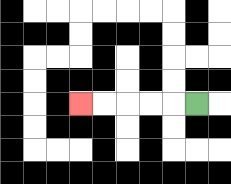{'start': '[8, 4]', 'end': '[3, 4]', 'path_directions': 'L,L,L,L,L', 'path_coordinates': '[[8, 4], [7, 4], [6, 4], [5, 4], [4, 4], [3, 4]]'}